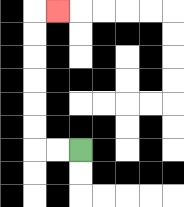{'start': '[3, 6]', 'end': '[2, 0]', 'path_directions': 'L,L,U,U,U,U,U,U,R', 'path_coordinates': '[[3, 6], [2, 6], [1, 6], [1, 5], [1, 4], [1, 3], [1, 2], [1, 1], [1, 0], [2, 0]]'}